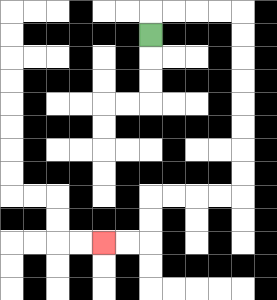{'start': '[6, 1]', 'end': '[4, 10]', 'path_directions': 'U,R,R,R,R,D,D,D,D,D,D,D,D,L,L,L,L,D,D,L,L', 'path_coordinates': '[[6, 1], [6, 0], [7, 0], [8, 0], [9, 0], [10, 0], [10, 1], [10, 2], [10, 3], [10, 4], [10, 5], [10, 6], [10, 7], [10, 8], [9, 8], [8, 8], [7, 8], [6, 8], [6, 9], [6, 10], [5, 10], [4, 10]]'}